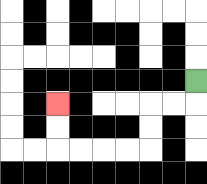{'start': '[8, 3]', 'end': '[2, 4]', 'path_directions': 'D,L,L,D,D,L,L,L,L,U,U', 'path_coordinates': '[[8, 3], [8, 4], [7, 4], [6, 4], [6, 5], [6, 6], [5, 6], [4, 6], [3, 6], [2, 6], [2, 5], [2, 4]]'}